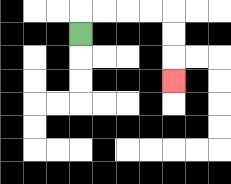{'start': '[3, 1]', 'end': '[7, 3]', 'path_directions': 'U,R,R,R,R,D,D,D', 'path_coordinates': '[[3, 1], [3, 0], [4, 0], [5, 0], [6, 0], [7, 0], [7, 1], [7, 2], [7, 3]]'}